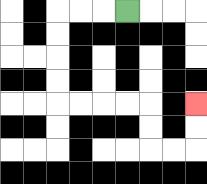{'start': '[5, 0]', 'end': '[8, 4]', 'path_directions': 'L,L,L,D,D,D,D,R,R,R,R,D,D,R,R,U,U', 'path_coordinates': '[[5, 0], [4, 0], [3, 0], [2, 0], [2, 1], [2, 2], [2, 3], [2, 4], [3, 4], [4, 4], [5, 4], [6, 4], [6, 5], [6, 6], [7, 6], [8, 6], [8, 5], [8, 4]]'}